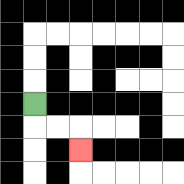{'start': '[1, 4]', 'end': '[3, 6]', 'path_directions': 'D,R,R,D', 'path_coordinates': '[[1, 4], [1, 5], [2, 5], [3, 5], [3, 6]]'}